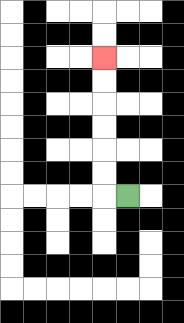{'start': '[5, 8]', 'end': '[4, 2]', 'path_directions': 'L,U,U,U,U,U,U', 'path_coordinates': '[[5, 8], [4, 8], [4, 7], [4, 6], [4, 5], [4, 4], [4, 3], [4, 2]]'}